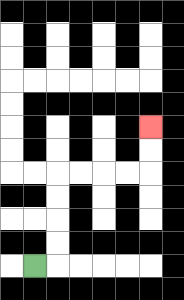{'start': '[1, 11]', 'end': '[6, 5]', 'path_directions': 'R,U,U,U,U,R,R,R,R,U,U', 'path_coordinates': '[[1, 11], [2, 11], [2, 10], [2, 9], [2, 8], [2, 7], [3, 7], [4, 7], [5, 7], [6, 7], [6, 6], [6, 5]]'}